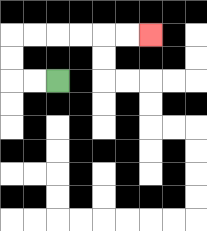{'start': '[2, 3]', 'end': '[6, 1]', 'path_directions': 'L,L,U,U,R,R,R,R,R,R', 'path_coordinates': '[[2, 3], [1, 3], [0, 3], [0, 2], [0, 1], [1, 1], [2, 1], [3, 1], [4, 1], [5, 1], [6, 1]]'}